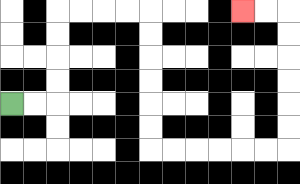{'start': '[0, 4]', 'end': '[10, 0]', 'path_directions': 'R,R,U,U,U,U,R,R,R,R,D,D,D,D,D,D,R,R,R,R,R,R,U,U,U,U,U,U,L,L', 'path_coordinates': '[[0, 4], [1, 4], [2, 4], [2, 3], [2, 2], [2, 1], [2, 0], [3, 0], [4, 0], [5, 0], [6, 0], [6, 1], [6, 2], [6, 3], [6, 4], [6, 5], [6, 6], [7, 6], [8, 6], [9, 6], [10, 6], [11, 6], [12, 6], [12, 5], [12, 4], [12, 3], [12, 2], [12, 1], [12, 0], [11, 0], [10, 0]]'}